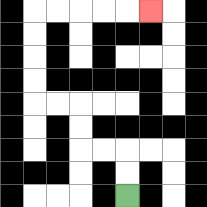{'start': '[5, 8]', 'end': '[6, 0]', 'path_directions': 'U,U,L,L,U,U,L,L,U,U,U,U,R,R,R,R,R', 'path_coordinates': '[[5, 8], [5, 7], [5, 6], [4, 6], [3, 6], [3, 5], [3, 4], [2, 4], [1, 4], [1, 3], [1, 2], [1, 1], [1, 0], [2, 0], [3, 0], [4, 0], [5, 0], [6, 0]]'}